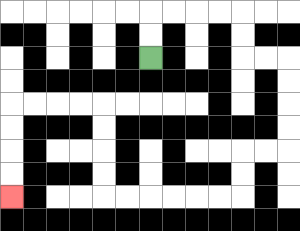{'start': '[6, 2]', 'end': '[0, 8]', 'path_directions': 'U,U,R,R,R,R,D,D,R,R,D,D,D,D,L,L,D,D,L,L,L,L,L,L,U,U,U,U,L,L,L,L,D,D,D,D', 'path_coordinates': '[[6, 2], [6, 1], [6, 0], [7, 0], [8, 0], [9, 0], [10, 0], [10, 1], [10, 2], [11, 2], [12, 2], [12, 3], [12, 4], [12, 5], [12, 6], [11, 6], [10, 6], [10, 7], [10, 8], [9, 8], [8, 8], [7, 8], [6, 8], [5, 8], [4, 8], [4, 7], [4, 6], [4, 5], [4, 4], [3, 4], [2, 4], [1, 4], [0, 4], [0, 5], [0, 6], [0, 7], [0, 8]]'}